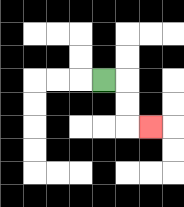{'start': '[4, 3]', 'end': '[6, 5]', 'path_directions': 'R,D,D,R', 'path_coordinates': '[[4, 3], [5, 3], [5, 4], [5, 5], [6, 5]]'}